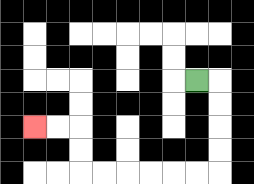{'start': '[8, 3]', 'end': '[1, 5]', 'path_directions': 'R,D,D,D,D,L,L,L,L,L,L,U,U,L,L', 'path_coordinates': '[[8, 3], [9, 3], [9, 4], [9, 5], [9, 6], [9, 7], [8, 7], [7, 7], [6, 7], [5, 7], [4, 7], [3, 7], [3, 6], [3, 5], [2, 5], [1, 5]]'}